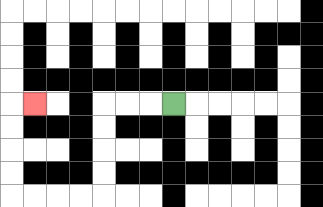{'start': '[7, 4]', 'end': '[1, 4]', 'path_directions': 'L,L,L,D,D,D,D,L,L,L,L,U,U,U,U,R', 'path_coordinates': '[[7, 4], [6, 4], [5, 4], [4, 4], [4, 5], [4, 6], [4, 7], [4, 8], [3, 8], [2, 8], [1, 8], [0, 8], [0, 7], [0, 6], [0, 5], [0, 4], [1, 4]]'}